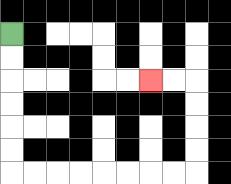{'start': '[0, 1]', 'end': '[6, 3]', 'path_directions': 'D,D,D,D,D,D,R,R,R,R,R,R,R,R,U,U,U,U,L,L', 'path_coordinates': '[[0, 1], [0, 2], [0, 3], [0, 4], [0, 5], [0, 6], [0, 7], [1, 7], [2, 7], [3, 7], [4, 7], [5, 7], [6, 7], [7, 7], [8, 7], [8, 6], [8, 5], [8, 4], [8, 3], [7, 3], [6, 3]]'}